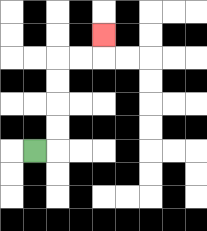{'start': '[1, 6]', 'end': '[4, 1]', 'path_directions': 'R,U,U,U,U,R,R,U', 'path_coordinates': '[[1, 6], [2, 6], [2, 5], [2, 4], [2, 3], [2, 2], [3, 2], [4, 2], [4, 1]]'}